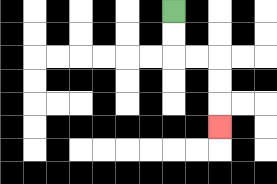{'start': '[7, 0]', 'end': '[9, 5]', 'path_directions': 'D,D,R,R,D,D,D', 'path_coordinates': '[[7, 0], [7, 1], [7, 2], [8, 2], [9, 2], [9, 3], [9, 4], [9, 5]]'}